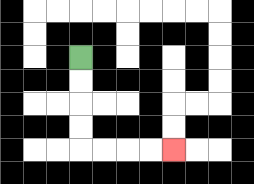{'start': '[3, 2]', 'end': '[7, 6]', 'path_directions': 'D,D,D,D,R,R,R,R', 'path_coordinates': '[[3, 2], [3, 3], [3, 4], [3, 5], [3, 6], [4, 6], [5, 6], [6, 6], [7, 6]]'}